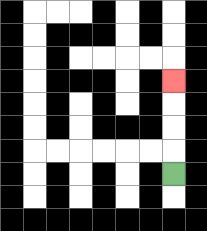{'start': '[7, 7]', 'end': '[7, 3]', 'path_directions': 'U,U,U,U', 'path_coordinates': '[[7, 7], [7, 6], [7, 5], [7, 4], [7, 3]]'}